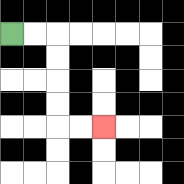{'start': '[0, 1]', 'end': '[4, 5]', 'path_directions': 'R,R,D,D,D,D,R,R', 'path_coordinates': '[[0, 1], [1, 1], [2, 1], [2, 2], [2, 3], [2, 4], [2, 5], [3, 5], [4, 5]]'}